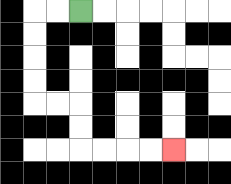{'start': '[3, 0]', 'end': '[7, 6]', 'path_directions': 'L,L,D,D,D,D,R,R,D,D,R,R,R,R', 'path_coordinates': '[[3, 0], [2, 0], [1, 0], [1, 1], [1, 2], [1, 3], [1, 4], [2, 4], [3, 4], [3, 5], [3, 6], [4, 6], [5, 6], [6, 6], [7, 6]]'}